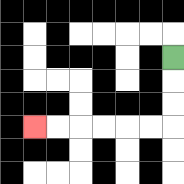{'start': '[7, 2]', 'end': '[1, 5]', 'path_directions': 'D,D,D,L,L,L,L,L,L', 'path_coordinates': '[[7, 2], [7, 3], [7, 4], [7, 5], [6, 5], [5, 5], [4, 5], [3, 5], [2, 5], [1, 5]]'}